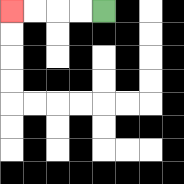{'start': '[4, 0]', 'end': '[0, 0]', 'path_directions': 'L,L,L,L', 'path_coordinates': '[[4, 0], [3, 0], [2, 0], [1, 0], [0, 0]]'}